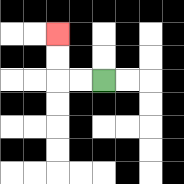{'start': '[4, 3]', 'end': '[2, 1]', 'path_directions': 'L,L,U,U', 'path_coordinates': '[[4, 3], [3, 3], [2, 3], [2, 2], [2, 1]]'}